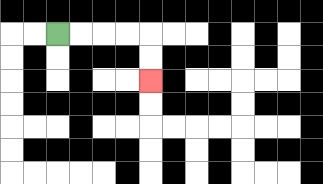{'start': '[2, 1]', 'end': '[6, 3]', 'path_directions': 'R,R,R,R,D,D', 'path_coordinates': '[[2, 1], [3, 1], [4, 1], [5, 1], [6, 1], [6, 2], [6, 3]]'}